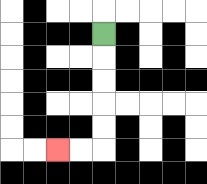{'start': '[4, 1]', 'end': '[2, 6]', 'path_directions': 'D,D,D,D,D,L,L', 'path_coordinates': '[[4, 1], [4, 2], [4, 3], [4, 4], [4, 5], [4, 6], [3, 6], [2, 6]]'}